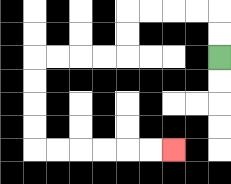{'start': '[9, 2]', 'end': '[7, 6]', 'path_directions': 'U,U,L,L,L,L,D,D,L,L,L,L,D,D,D,D,R,R,R,R,R,R', 'path_coordinates': '[[9, 2], [9, 1], [9, 0], [8, 0], [7, 0], [6, 0], [5, 0], [5, 1], [5, 2], [4, 2], [3, 2], [2, 2], [1, 2], [1, 3], [1, 4], [1, 5], [1, 6], [2, 6], [3, 6], [4, 6], [5, 6], [6, 6], [7, 6]]'}